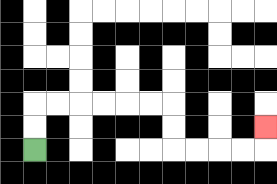{'start': '[1, 6]', 'end': '[11, 5]', 'path_directions': 'U,U,R,R,R,R,R,R,D,D,R,R,R,R,U', 'path_coordinates': '[[1, 6], [1, 5], [1, 4], [2, 4], [3, 4], [4, 4], [5, 4], [6, 4], [7, 4], [7, 5], [7, 6], [8, 6], [9, 6], [10, 6], [11, 6], [11, 5]]'}